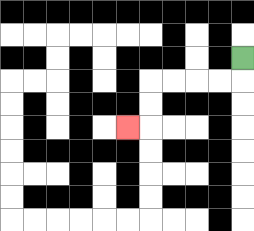{'start': '[10, 2]', 'end': '[5, 5]', 'path_directions': 'D,L,L,L,L,D,D,L', 'path_coordinates': '[[10, 2], [10, 3], [9, 3], [8, 3], [7, 3], [6, 3], [6, 4], [6, 5], [5, 5]]'}